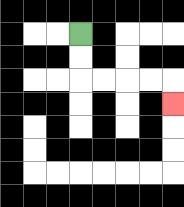{'start': '[3, 1]', 'end': '[7, 4]', 'path_directions': 'D,D,R,R,R,R,D', 'path_coordinates': '[[3, 1], [3, 2], [3, 3], [4, 3], [5, 3], [6, 3], [7, 3], [7, 4]]'}